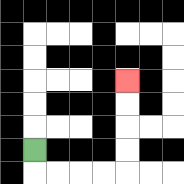{'start': '[1, 6]', 'end': '[5, 3]', 'path_directions': 'D,R,R,R,R,U,U,U,U', 'path_coordinates': '[[1, 6], [1, 7], [2, 7], [3, 7], [4, 7], [5, 7], [5, 6], [5, 5], [5, 4], [5, 3]]'}